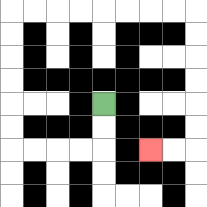{'start': '[4, 4]', 'end': '[6, 6]', 'path_directions': 'D,D,L,L,L,L,U,U,U,U,U,U,R,R,R,R,R,R,R,R,D,D,D,D,D,D,L,L', 'path_coordinates': '[[4, 4], [4, 5], [4, 6], [3, 6], [2, 6], [1, 6], [0, 6], [0, 5], [0, 4], [0, 3], [0, 2], [0, 1], [0, 0], [1, 0], [2, 0], [3, 0], [4, 0], [5, 0], [6, 0], [7, 0], [8, 0], [8, 1], [8, 2], [8, 3], [8, 4], [8, 5], [8, 6], [7, 6], [6, 6]]'}